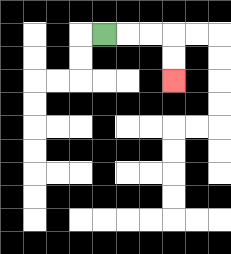{'start': '[4, 1]', 'end': '[7, 3]', 'path_directions': 'R,R,R,D,D', 'path_coordinates': '[[4, 1], [5, 1], [6, 1], [7, 1], [7, 2], [7, 3]]'}